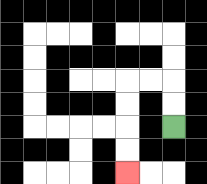{'start': '[7, 5]', 'end': '[5, 7]', 'path_directions': 'U,U,L,L,D,D,D,D', 'path_coordinates': '[[7, 5], [7, 4], [7, 3], [6, 3], [5, 3], [5, 4], [5, 5], [5, 6], [5, 7]]'}